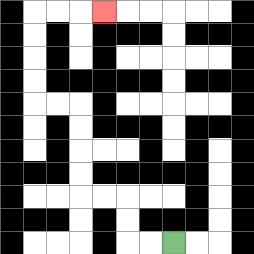{'start': '[7, 10]', 'end': '[4, 0]', 'path_directions': 'L,L,U,U,L,L,U,U,U,U,L,L,U,U,U,U,R,R,R', 'path_coordinates': '[[7, 10], [6, 10], [5, 10], [5, 9], [5, 8], [4, 8], [3, 8], [3, 7], [3, 6], [3, 5], [3, 4], [2, 4], [1, 4], [1, 3], [1, 2], [1, 1], [1, 0], [2, 0], [3, 0], [4, 0]]'}